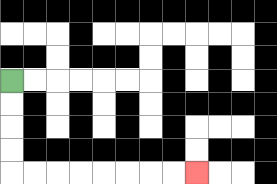{'start': '[0, 3]', 'end': '[8, 7]', 'path_directions': 'D,D,D,D,R,R,R,R,R,R,R,R', 'path_coordinates': '[[0, 3], [0, 4], [0, 5], [0, 6], [0, 7], [1, 7], [2, 7], [3, 7], [4, 7], [5, 7], [6, 7], [7, 7], [8, 7]]'}